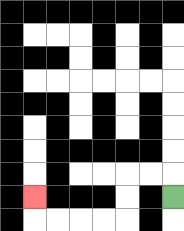{'start': '[7, 8]', 'end': '[1, 8]', 'path_directions': 'U,L,L,D,D,L,L,L,L,U', 'path_coordinates': '[[7, 8], [7, 7], [6, 7], [5, 7], [5, 8], [5, 9], [4, 9], [3, 9], [2, 9], [1, 9], [1, 8]]'}